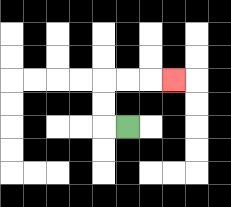{'start': '[5, 5]', 'end': '[7, 3]', 'path_directions': 'L,U,U,R,R,R', 'path_coordinates': '[[5, 5], [4, 5], [4, 4], [4, 3], [5, 3], [6, 3], [7, 3]]'}